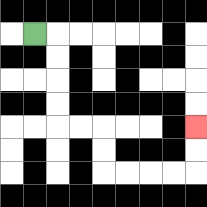{'start': '[1, 1]', 'end': '[8, 5]', 'path_directions': 'R,D,D,D,D,R,R,D,D,R,R,R,R,U,U', 'path_coordinates': '[[1, 1], [2, 1], [2, 2], [2, 3], [2, 4], [2, 5], [3, 5], [4, 5], [4, 6], [4, 7], [5, 7], [6, 7], [7, 7], [8, 7], [8, 6], [8, 5]]'}